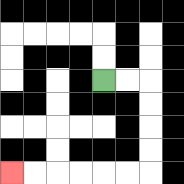{'start': '[4, 3]', 'end': '[0, 7]', 'path_directions': 'R,R,D,D,D,D,L,L,L,L,L,L', 'path_coordinates': '[[4, 3], [5, 3], [6, 3], [6, 4], [6, 5], [6, 6], [6, 7], [5, 7], [4, 7], [3, 7], [2, 7], [1, 7], [0, 7]]'}